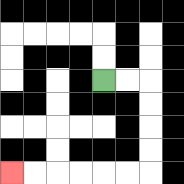{'start': '[4, 3]', 'end': '[0, 7]', 'path_directions': 'R,R,D,D,D,D,L,L,L,L,L,L', 'path_coordinates': '[[4, 3], [5, 3], [6, 3], [6, 4], [6, 5], [6, 6], [6, 7], [5, 7], [4, 7], [3, 7], [2, 7], [1, 7], [0, 7]]'}